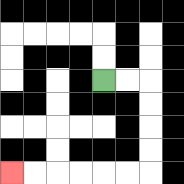{'start': '[4, 3]', 'end': '[0, 7]', 'path_directions': 'R,R,D,D,D,D,L,L,L,L,L,L', 'path_coordinates': '[[4, 3], [5, 3], [6, 3], [6, 4], [6, 5], [6, 6], [6, 7], [5, 7], [4, 7], [3, 7], [2, 7], [1, 7], [0, 7]]'}